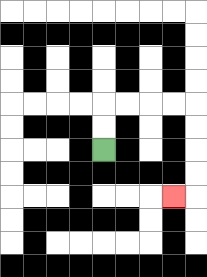{'start': '[4, 6]', 'end': '[7, 8]', 'path_directions': 'U,U,R,R,R,R,D,D,D,D,L', 'path_coordinates': '[[4, 6], [4, 5], [4, 4], [5, 4], [6, 4], [7, 4], [8, 4], [8, 5], [8, 6], [8, 7], [8, 8], [7, 8]]'}